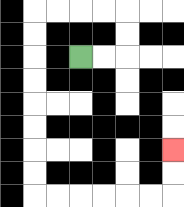{'start': '[3, 2]', 'end': '[7, 6]', 'path_directions': 'R,R,U,U,L,L,L,L,D,D,D,D,D,D,D,D,R,R,R,R,R,R,U,U', 'path_coordinates': '[[3, 2], [4, 2], [5, 2], [5, 1], [5, 0], [4, 0], [3, 0], [2, 0], [1, 0], [1, 1], [1, 2], [1, 3], [1, 4], [1, 5], [1, 6], [1, 7], [1, 8], [2, 8], [3, 8], [4, 8], [5, 8], [6, 8], [7, 8], [7, 7], [7, 6]]'}